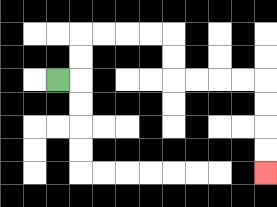{'start': '[2, 3]', 'end': '[11, 7]', 'path_directions': 'R,U,U,R,R,R,R,D,D,R,R,R,R,D,D,D,D', 'path_coordinates': '[[2, 3], [3, 3], [3, 2], [3, 1], [4, 1], [5, 1], [6, 1], [7, 1], [7, 2], [7, 3], [8, 3], [9, 3], [10, 3], [11, 3], [11, 4], [11, 5], [11, 6], [11, 7]]'}